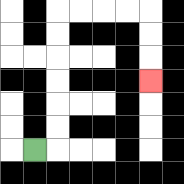{'start': '[1, 6]', 'end': '[6, 3]', 'path_directions': 'R,U,U,U,U,U,U,R,R,R,R,D,D,D', 'path_coordinates': '[[1, 6], [2, 6], [2, 5], [2, 4], [2, 3], [2, 2], [2, 1], [2, 0], [3, 0], [4, 0], [5, 0], [6, 0], [6, 1], [6, 2], [6, 3]]'}